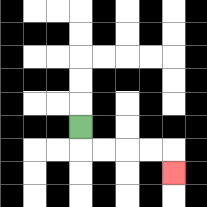{'start': '[3, 5]', 'end': '[7, 7]', 'path_directions': 'D,R,R,R,R,D', 'path_coordinates': '[[3, 5], [3, 6], [4, 6], [5, 6], [6, 6], [7, 6], [7, 7]]'}